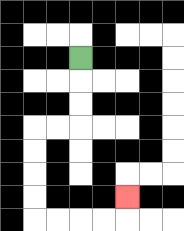{'start': '[3, 2]', 'end': '[5, 8]', 'path_directions': 'D,D,D,L,L,D,D,D,D,R,R,R,R,U', 'path_coordinates': '[[3, 2], [3, 3], [3, 4], [3, 5], [2, 5], [1, 5], [1, 6], [1, 7], [1, 8], [1, 9], [2, 9], [3, 9], [4, 9], [5, 9], [5, 8]]'}